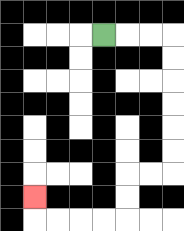{'start': '[4, 1]', 'end': '[1, 8]', 'path_directions': 'R,R,R,D,D,D,D,D,D,L,L,D,D,L,L,L,L,U', 'path_coordinates': '[[4, 1], [5, 1], [6, 1], [7, 1], [7, 2], [7, 3], [7, 4], [7, 5], [7, 6], [7, 7], [6, 7], [5, 7], [5, 8], [5, 9], [4, 9], [3, 9], [2, 9], [1, 9], [1, 8]]'}